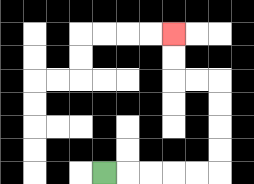{'start': '[4, 7]', 'end': '[7, 1]', 'path_directions': 'R,R,R,R,R,U,U,U,U,L,L,U,U', 'path_coordinates': '[[4, 7], [5, 7], [6, 7], [7, 7], [8, 7], [9, 7], [9, 6], [9, 5], [9, 4], [9, 3], [8, 3], [7, 3], [7, 2], [7, 1]]'}